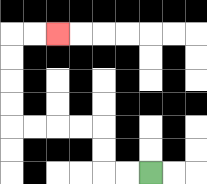{'start': '[6, 7]', 'end': '[2, 1]', 'path_directions': 'L,L,U,U,L,L,L,L,U,U,U,U,R,R', 'path_coordinates': '[[6, 7], [5, 7], [4, 7], [4, 6], [4, 5], [3, 5], [2, 5], [1, 5], [0, 5], [0, 4], [0, 3], [0, 2], [0, 1], [1, 1], [2, 1]]'}